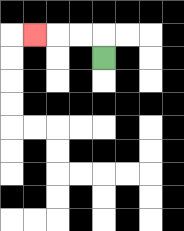{'start': '[4, 2]', 'end': '[1, 1]', 'path_directions': 'U,L,L,L', 'path_coordinates': '[[4, 2], [4, 1], [3, 1], [2, 1], [1, 1]]'}